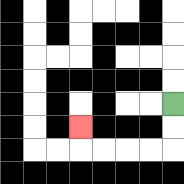{'start': '[7, 4]', 'end': '[3, 5]', 'path_directions': 'D,D,L,L,L,L,U', 'path_coordinates': '[[7, 4], [7, 5], [7, 6], [6, 6], [5, 6], [4, 6], [3, 6], [3, 5]]'}